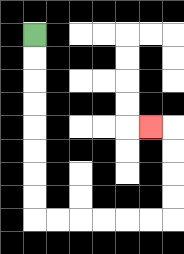{'start': '[1, 1]', 'end': '[6, 5]', 'path_directions': 'D,D,D,D,D,D,D,D,R,R,R,R,R,R,U,U,U,U,L', 'path_coordinates': '[[1, 1], [1, 2], [1, 3], [1, 4], [1, 5], [1, 6], [1, 7], [1, 8], [1, 9], [2, 9], [3, 9], [4, 9], [5, 9], [6, 9], [7, 9], [7, 8], [7, 7], [7, 6], [7, 5], [6, 5]]'}